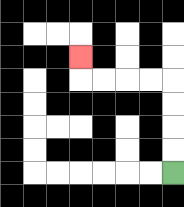{'start': '[7, 7]', 'end': '[3, 2]', 'path_directions': 'U,U,U,U,L,L,L,L,U', 'path_coordinates': '[[7, 7], [7, 6], [7, 5], [7, 4], [7, 3], [6, 3], [5, 3], [4, 3], [3, 3], [3, 2]]'}